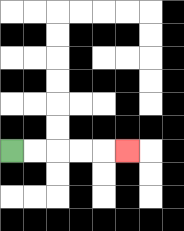{'start': '[0, 6]', 'end': '[5, 6]', 'path_directions': 'R,R,R,R,R', 'path_coordinates': '[[0, 6], [1, 6], [2, 6], [3, 6], [4, 6], [5, 6]]'}